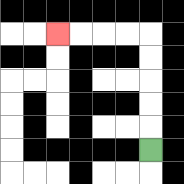{'start': '[6, 6]', 'end': '[2, 1]', 'path_directions': 'U,U,U,U,U,L,L,L,L', 'path_coordinates': '[[6, 6], [6, 5], [6, 4], [6, 3], [6, 2], [6, 1], [5, 1], [4, 1], [3, 1], [2, 1]]'}